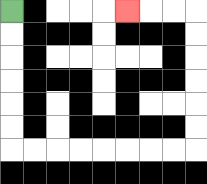{'start': '[0, 0]', 'end': '[5, 0]', 'path_directions': 'D,D,D,D,D,D,R,R,R,R,R,R,R,R,U,U,U,U,U,U,L,L,L', 'path_coordinates': '[[0, 0], [0, 1], [0, 2], [0, 3], [0, 4], [0, 5], [0, 6], [1, 6], [2, 6], [3, 6], [4, 6], [5, 6], [6, 6], [7, 6], [8, 6], [8, 5], [8, 4], [8, 3], [8, 2], [8, 1], [8, 0], [7, 0], [6, 0], [5, 0]]'}